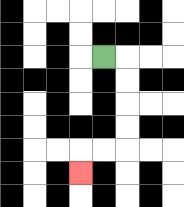{'start': '[4, 2]', 'end': '[3, 7]', 'path_directions': 'R,D,D,D,D,L,L,D', 'path_coordinates': '[[4, 2], [5, 2], [5, 3], [5, 4], [5, 5], [5, 6], [4, 6], [3, 6], [3, 7]]'}